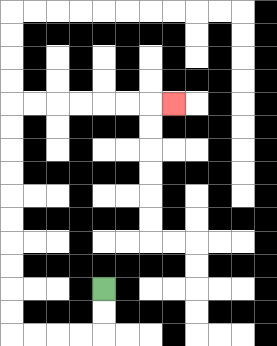{'start': '[4, 12]', 'end': '[7, 4]', 'path_directions': 'D,D,L,L,L,L,U,U,U,U,U,U,U,U,U,U,R,R,R,R,R,R,R', 'path_coordinates': '[[4, 12], [4, 13], [4, 14], [3, 14], [2, 14], [1, 14], [0, 14], [0, 13], [0, 12], [0, 11], [0, 10], [0, 9], [0, 8], [0, 7], [0, 6], [0, 5], [0, 4], [1, 4], [2, 4], [3, 4], [4, 4], [5, 4], [6, 4], [7, 4]]'}